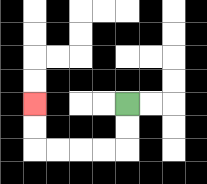{'start': '[5, 4]', 'end': '[1, 4]', 'path_directions': 'D,D,L,L,L,L,U,U', 'path_coordinates': '[[5, 4], [5, 5], [5, 6], [4, 6], [3, 6], [2, 6], [1, 6], [1, 5], [1, 4]]'}